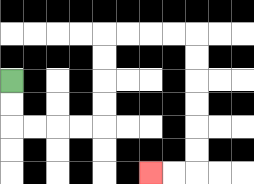{'start': '[0, 3]', 'end': '[6, 7]', 'path_directions': 'D,D,R,R,R,R,U,U,U,U,R,R,R,R,D,D,D,D,D,D,L,L', 'path_coordinates': '[[0, 3], [0, 4], [0, 5], [1, 5], [2, 5], [3, 5], [4, 5], [4, 4], [4, 3], [4, 2], [4, 1], [5, 1], [6, 1], [7, 1], [8, 1], [8, 2], [8, 3], [8, 4], [8, 5], [8, 6], [8, 7], [7, 7], [6, 7]]'}